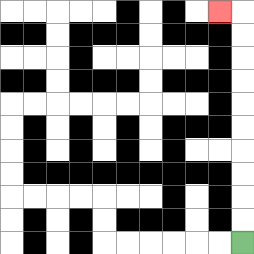{'start': '[10, 10]', 'end': '[9, 0]', 'path_directions': 'U,U,U,U,U,U,U,U,U,U,L', 'path_coordinates': '[[10, 10], [10, 9], [10, 8], [10, 7], [10, 6], [10, 5], [10, 4], [10, 3], [10, 2], [10, 1], [10, 0], [9, 0]]'}